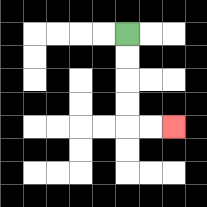{'start': '[5, 1]', 'end': '[7, 5]', 'path_directions': 'D,D,D,D,R,R', 'path_coordinates': '[[5, 1], [5, 2], [5, 3], [5, 4], [5, 5], [6, 5], [7, 5]]'}